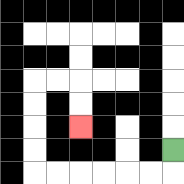{'start': '[7, 6]', 'end': '[3, 5]', 'path_directions': 'D,L,L,L,L,L,L,U,U,U,U,R,R,D,D', 'path_coordinates': '[[7, 6], [7, 7], [6, 7], [5, 7], [4, 7], [3, 7], [2, 7], [1, 7], [1, 6], [1, 5], [1, 4], [1, 3], [2, 3], [3, 3], [3, 4], [3, 5]]'}